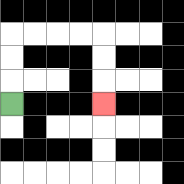{'start': '[0, 4]', 'end': '[4, 4]', 'path_directions': 'U,U,U,R,R,R,R,D,D,D', 'path_coordinates': '[[0, 4], [0, 3], [0, 2], [0, 1], [1, 1], [2, 1], [3, 1], [4, 1], [4, 2], [4, 3], [4, 4]]'}